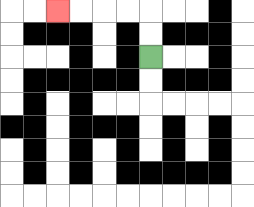{'start': '[6, 2]', 'end': '[2, 0]', 'path_directions': 'U,U,L,L,L,L', 'path_coordinates': '[[6, 2], [6, 1], [6, 0], [5, 0], [4, 0], [3, 0], [2, 0]]'}